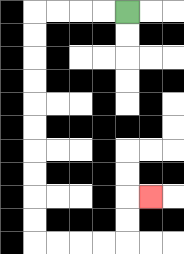{'start': '[5, 0]', 'end': '[6, 8]', 'path_directions': 'L,L,L,L,D,D,D,D,D,D,D,D,D,D,R,R,R,R,U,U,R', 'path_coordinates': '[[5, 0], [4, 0], [3, 0], [2, 0], [1, 0], [1, 1], [1, 2], [1, 3], [1, 4], [1, 5], [1, 6], [1, 7], [1, 8], [1, 9], [1, 10], [2, 10], [3, 10], [4, 10], [5, 10], [5, 9], [5, 8], [6, 8]]'}